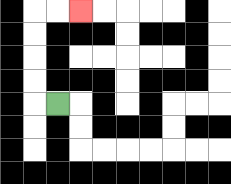{'start': '[2, 4]', 'end': '[3, 0]', 'path_directions': 'L,U,U,U,U,R,R', 'path_coordinates': '[[2, 4], [1, 4], [1, 3], [1, 2], [1, 1], [1, 0], [2, 0], [3, 0]]'}